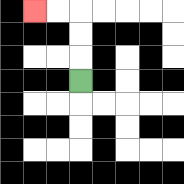{'start': '[3, 3]', 'end': '[1, 0]', 'path_directions': 'U,U,U,L,L', 'path_coordinates': '[[3, 3], [3, 2], [3, 1], [3, 0], [2, 0], [1, 0]]'}